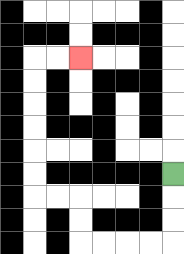{'start': '[7, 7]', 'end': '[3, 2]', 'path_directions': 'D,D,D,L,L,L,L,U,U,L,L,U,U,U,U,U,U,R,R', 'path_coordinates': '[[7, 7], [7, 8], [7, 9], [7, 10], [6, 10], [5, 10], [4, 10], [3, 10], [3, 9], [3, 8], [2, 8], [1, 8], [1, 7], [1, 6], [1, 5], [1, 4], [1, 3], [1, 2], [2, 2], [3, 2]]'}